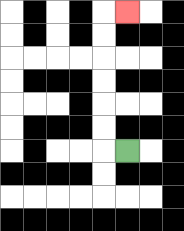{'start': '[5, 6]', 'end': '[5, 0]', 'path_directions': 'L,U,U,U,U,U,U,R', 'path_coordinates': '[[5, 6], [4, 6], [4, 5], [4, 4], [4, 3], [4, 2], [4, 1], [4, 0], [5, 0]]'}